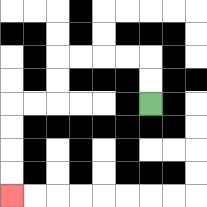{'start': '[6, 4]', 'end': '[0, 8]', 'path_directions': 'U,U,L,L,L,L,D,D,L,L,D,D,D,D', 'path_coordinates': '[[6, 4], [6, 3], [6, 2], [5, 2], [4, 2], [3, 2], [2, 2], [2, 3], [2, 4], [1, 4], [0, 4], [0, 5], [0, 6], [0, 7], [0, 8]]'}